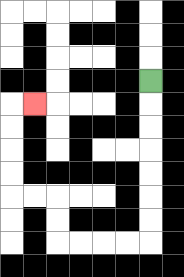{'start': '[6, 3]', 'end': '[1, 4]', 'path_directions': 'D,D,D,D,D,D,D,L,L,L,L,U,U,L,L,U,U,U,U,R', 'path_coordinates': '[[6, 3], [6, 4], [6, 5], [6, 6], [6, 7], [6, 8], [6, 9], [6, 10], [5, 10], [4, 10], [3, 10], [2, 10], [2, 9], [2, 8], [1, 8], [0, 8], [0, 7], [0, 6], [0, 5], [0, 4], [1, 4]]'}